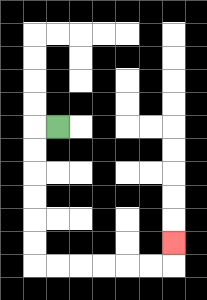{'start': '[2, 5]', 'end': '[7, 10]', 'path_directions': 'L,D,D,D,D,D,D,R,R,R,R,R,R,U', 'path_coordinates': '[[2, 5], [1, 5], [1, 6], [1, 7], [1, 8], [1, 9], [1, 10], [1, 11], [2, 11], [3, 11], [4, 11], [5, 11], [6, 11], [7, 11], [7, 10]]'}